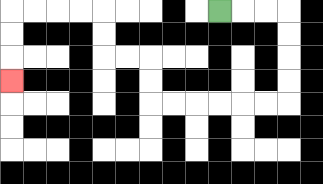{'start': '[9, 0]', 'end': '[0, 3]', 'path_directions': 'R,R,R,D,D,D,D,L,L,L,L,L,L,U,U,L,L,U,U,L,L,L,L,D,D,D', 'path_coordinates': '[[9, 0], [10, 0], [11, 0], [12, 0], [12, 1], [12, 2], [12, 3], [12, 4], [11, 4], [10, 4], [9, 4], [8, 4], [7, 4], [6, 4], [6, 3], [6, 2], [5, 2], [4, 2], [4, 1], [4, 0], [3, 0], [2, 0], [1, 0], [0, 0], [0, 1], [0, 2], [0, 3]]'}